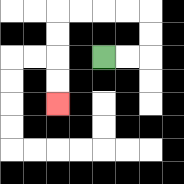{'start': '[4, 2]', 'end': '[2, 4]', 'path_directions': 'R,R,U,U,L,L,L,L,D,D,D,D', 'path_coordinates': '[[4, 2], [5, 2], [6, 2], [6, 1], [6, 0], [5, 0], [4, 0], [3, 0], [2, 0], [2, 1], [2, 2], [2, 3], [2, 4]]'}